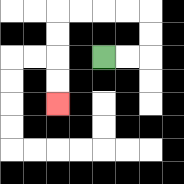{'start': '[4, 2]', 'end': '[2, 4]', 'path_directions': 'R,R,U,U,L,L,L,L,D,D,D,D', 'path_coordinates': '[[4, 2], [5, 2], [6, 2], [6, 1], [6, 0], [5, 0], [4, 0], [3, 0], [2, 0], [2, 1], [2, 2], [2, 3], [2, 4]]'}